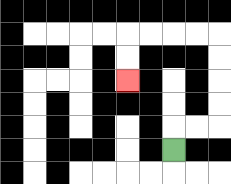{'start': '[7, 6]', 'end': '[5, 3]', 'path_directions': 'U,R,R,U,U,U,U,L,L,L,L,D,D', 'path_coordinates': '[[7, 6], [7, 5], [8, 5], [9, 5], [9, 4], [9, 3], [9, 2], [9, 1], [8, 1], [7, 1], [6, 1], [5, 1], [5, 2], [5, 3]]'}